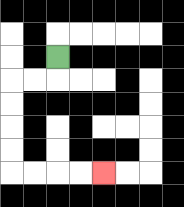{'start': '[2, 2]', 'end': '[4, 7]', 'path_directions': 'D,L,L,D,D,D,D,R,R,R,R', 'path_coordinates': '[[2, 2], [2, 3], [1, 3], [0, 3], [0, 4], [0, 5], [0, 6], [0, 7], [1, 7], [2, 7], [3, 7], [4, 7]]'}